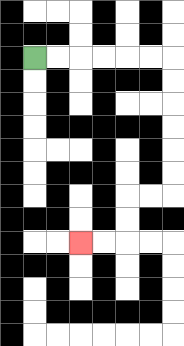{'start': '[1, 2]', 'end': '[3, 10]', 'path_directions': 'R,R,R,R,R,R,D,D,D,D,D,D,L,L,D,D,L,L', 'path_coordinates': '[[1, 2], [2, 2], [3, 2], [4, 2], [5, 2], [6, 2], [7, 2], [7, 3], [7, 4], [7, 5], [7, 6], [7, 7], [7, 8], [6, 8], [5, 8], [5, 9], [5, 10], [4, 10], [3, 10]]'}